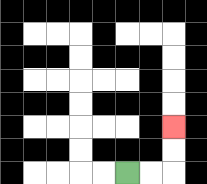{'start': '[5, 7]', 'end': '[7, 5]', 'path_directions': 'R,R,U,U', 'path_coordinates': '[[5, 7], [6, 7], [7, 7], [7, 6], [7, 5]]'}